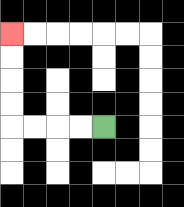{'start': '[4, 5]', 'end': '[0, 1]', 'path_directions': 'L,L,L,L,U,U,U,U', 'path_coordinates': '[[4, 5], [3, 5], [2, 5], [1, 5], [0, 5], [0, 4], [0, 3], [0, 2], [0, 1]]'}